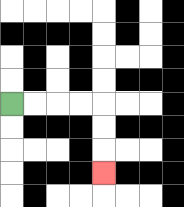{'start': '[0, 4]', 'end': '[4, 7]', 'path_directions': 'R,R,R,R,D,D,D', 'path_coordinates': '[[0, 4], [1, 4], [2, 4], [3, 4], [4, 4], [4, 5], [4, 6], [4, 7]]'}